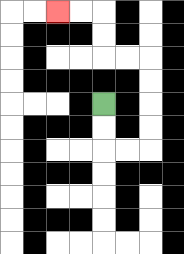{'start': '[4, 4]', 'end': '[2, 0]', 'path_directions': 'D,D,R,R,U,U,U,U,L,L,U,U,L,L', 'path_coordinates': '[[4, 4], [4, 5], [4, 6], [5, 6], [6, 6], [6, 5], [6, 4], [6, 3], [6, 2], [5, 2], [4, 2], [4, 1], [4, 0], [3, 0], [2, 0]]'}